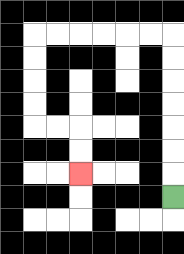{'start': '[7, 8]', 'end': '[3, 7]', 'path_directions': 'U,U,U,U,U,U,U,L,L,L,L,L,L,D,D,D,D,R,R,D,D', 'path_coordinates': '[[7, 8], [7, 7], [7, 6], [7, 5], [7, 4], [7, 3], [7, 2], [7, 1], [6, 1], [5, 1], [4, 1], [3, 1], [2, 1], [1, 1], [1, 2], [1, 3], [1, 4], [1, 5], [2, 5], [3, 5], [3, 6], [3, 7]]'}